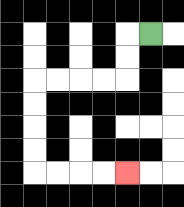{'start': '[6, 1]', 'end': '[5, 7]', 'path_directions': 'L,D,D,L,L,L,L,D,D,D,D,R,R,R,R', 'path_coordinates': '[[6, 1], [5, 1], [5, 2], [5, 3], [4, 3], [3, 3], [2, 3], [1, 3], [1, 4], [1, 5], [1, 6], [1, 7], [2, 7], [3, 7], [4, 7], [5, 7]]'}